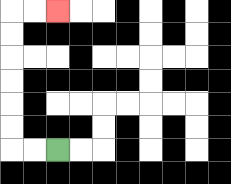{'start': '[2, 6]', 'end': '[2, 0]', 'path_directions': 'L,L,U,U,U,U,U,U,R,R', 'path_coordinates': '[[2, 6], [1, 6], [0, 6], [0, 5], [0, 4], [0, 3], [0, 2], [0, 1], [0, 0], [1, 0], [2, 0]]'}